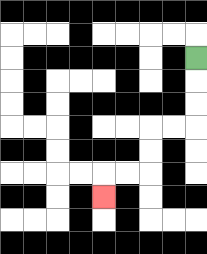{'start': '[8, 2]', 'end': '[4, 8]', 'path_directions': 'D,D,D,L,L,D,D,L,L,D', 'path_coordinates': '[[8, 2], [8, 3], [8, 4], [8, 5], [7, 5], [6, 5], [6, 6], [6, 7], [5, 7], [4, 7], [4, 8]]'}